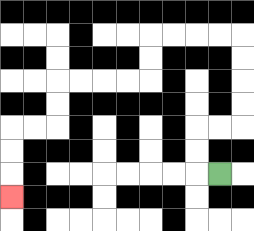{'start': '[9, 7]', 'end': '[0, 8]', 'path_directions': 'L,U,U,R,R,U,U,U,U,L,L,L,L,D,D,L,L,L,L,D,D,L,L,D,D,D', 'path_coordinates': '[[9, 7], [8, 7], [8, 6], [8, 5], [9, 5], [10, 5], [10, 4], [10, 3], [10, 2], [10, 1], [9, 1], [8, 1], [7, 1], [6, 1], [6, 2], [6, 3], [5, 3], [4, 3], [3, 3], [2, 3], [2, 4], [2, 5], [1, 5], [0, 5], [0, 6], [0, 7], [0, 8]]'}